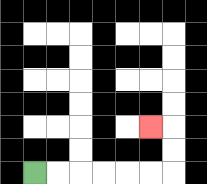{'start': '[1, 7]', 'end': '[6, 5]', 'path_directions': 'R,R,R,R,R,R,U,U,L', 'path_coordinates': '[[1, 7], [2, 7], [3, 7], [4, 7], [5, 7], [6, 7], [7, 7], [7, 6], [7, 5], [6, 5]]'}